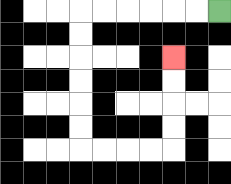{'start': '[9, 0]', 'end': '[7, 2]', 'path_directions': 'L,L,L,L,L,L,D,D,D,D,D,D,R,R,R,R,U,U,U,U', 'path_coordinates': '[[9, 0], [8, 0], [7, 0], [6, 0], [5, 0], [4, 0], [3, 0], [3, 1], [3, 2], [3, 3], [3, 4], [3, 5], [3, 6], [4, 6], [5, 6], [6, 6], [7, 6], [7, 5], [7, 4], [7, 3], [7, 2]]'}